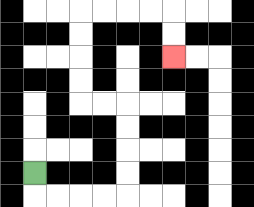{'start': '[1, 7]', 'end': '[7, 2]', 'path_directions': 'D,R,R,R,R,U,U,U,U,L,L,U,U,U,U,R,R,R,R,D,D', 'path_coordinates': '[[1, 7], [1, 8], [2, 8], [3, 8], [4, 8], [5, 8], [5, 7], [5, 6], [5, 5], [5, 4], [4, 4], [3, 4], [3, 3], [3, 2], [3, 1], [3, 0], [4, 0], [5, 0], [6, 0], [7, 0], [7, 1], [7, 2]]'}